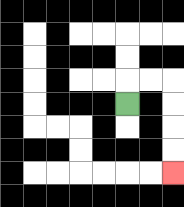{'start': '[5, 4]', 'end': '[7, 7]', 'path_directions': 'U,R,R,D,D,D,D', 'path_coordinates': '[[5, 4], [5, 3], [6, 3], [7, 3], [7, 4], [7, 5], [7, 6], [7, 7]]'}